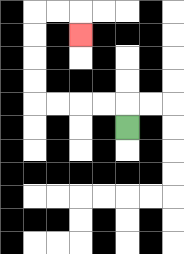{'start': '[5, 5]', 'end': '[3, 1]', 'path_directions': 'U,L,L,L,L,U,U,U,U,R,R,D', 'path_coordinates': '[[5, 5], [5, 4], [4, 4], [3, 4], [2, 4], [1, 4], [1, 3], [1, 2], [1, 1], [1, 0], [2, 0], [3, 0], [3, 1]]'}